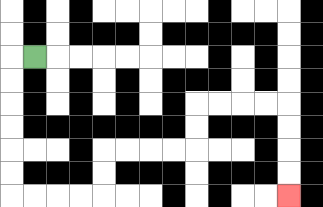{'start': '[1, 2]', 'end': '[12, 8]', 'path_directions': 'L,D,D,D,D,D,D,R,R,R,R,U,U,R,R,R,R,U,U,R,R,R,R,D,D,D,D', 'path_coordinates': '[[1, 2], [0, 2], [0, 3], [0, 4], [0, 5], [0, 6], [0, 7], [0, 8], [1, 8], [2, 8], [3, 8], [4, 8], [4, 7], [4, 6], [5, 6], [6, 6], [7, 6], [8, 6], [8, 5], [8, 4], [9, 4], [10, 4], [11, 4], [12, 4], [12, 5], [12, 6], [12, 7], [12, 8]]'}